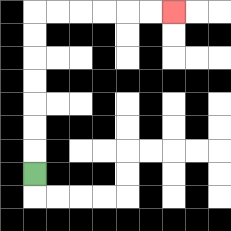{'start': '[1, 7]', 'end': '[7, 0]', 'path_directions': 'U,U,U,U,U,U,U,R,R,R,R,R,R', 'path_coordinates': '[[1, 7], [1, 6], [1, 5], [1, 4], [1, 3], [1, 2], [1, 1], [1, 0], [2, 0], [3, 0], [4, 0], [5, 0], [6, 0], [7, 0]]'}